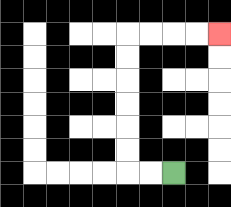{'start': '[7, 7]', 'end': '[9, 1]', 'path_directions': 'L,L,U,U,U,U,U,U,R,R,R,R', 'path_coordinates': '[[7, 7], [6, 7], [5, 7], [5, 6], [5, 5], [5, 4], [5, 3], [5, 2], [5, 1], [6, 1], [7, 1], [8, 1], [9, 1]]'}